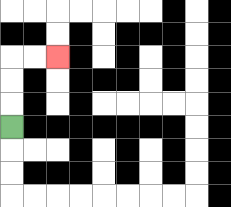{'start': '[0, 5]', 'end': '[2, 2]', 'path_directions': 'U,U,U,R,R', 'path_coordinates': '[[0, 5], [0, 4], [0, 3], [0, 2], [1, 2], [2, 2]]'}